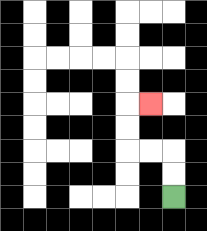{'start': '[7, 8]', 'end': '[6, 4]', 'path_directions': 'U,U,L,L,U,U,R', 'path_coordinates': '[[7, 8], [7, 7], [7, 6], [6, 6], [5, 6], [5, 5], [5, 4], [6, 4]]'}